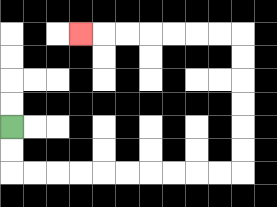{'start': '[0, 5]', 'end': '[3, 1]', 'path_directions': 'D,D,R,R,R,R,R,R,R,R,R,R,U,U,U,U,U,U,L,L,L,L,L,L,L', 'path_coordinates': '[[0, 5], [0, 6], [0, 7], [1, 7], [2, 7], [3, 7], [4, 7], [5, 7], [6, 7], [7, 7], [8, 7], [9, 7], [10, 7], [10, 6], [10, 5], [10, 4], [10, 3], [10, 2], [10, 1], [9, 1], [8, 1], [7, 1], [6, 1], [5, 1], [4, 1], [3, 1]]'}